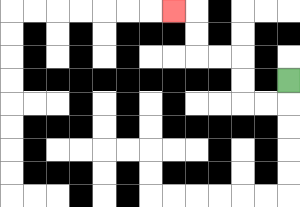{'start': '[12, 3]', 'end': '[7, 0]', 'path_directions': 'D,L,L,U,U,L,L,U,U,L', 'path_coordinates': '[[12, 3], [12, 4], [11, 4], [10, 4], [10, 3], [10, 2], [9, 2], [8, 2], [8, 1], [8, 0], [7, 0]]'}